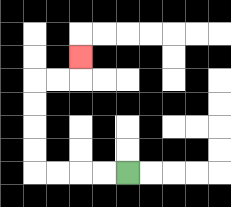{'start': '[5, 7]', 'end': '[3, 2]', 'path_directions': 'L,L,L,L,U,U,U,U,R,R,U', 'path_coordinates': '[[5, 7], [4, 7], [3, 7], [2, 7], [1, 7], [1, 6], [1, 5], [1, 4], [1, 3], [2, 3], [3, 3], [3, 2]]'}